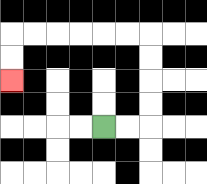{'start': '[4, 5]', 'end': '[0, 3]', 'path_directions': 'R,R,U,U,U,U,L,L,L,L,L,L,D,D', 'path_coordinates': '[[4, 5], [5, 5], [6, 5], [6, 4], [6, 3], [6, 2], [6, 1], [5, 1], [4, 1], [3, 1], [2, 1], [1, 1], [0, 1], [0, 2], [0, 3]]'}